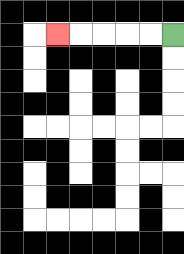{'start': '[7, 1]', 'end': '[2, 1]', 'path_directions': 'L,L,L,L,L', 'path_coordinates': '[[7, 1], [6, 1], [5, 1], [4, 1], [3, 1], [2, 1]]'}